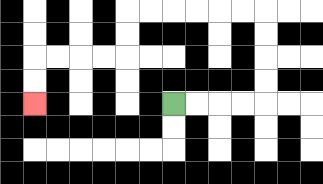{'start': '[7, 4]', 'end': '[1, 4]', 'path_directions': 'R,R,R,R,U,U,U,U,L,L,L,L,L,L,D,D,L,L,L,L,D,D', 'path_coordinates': '[[7, 4], [8, 4], [9, 4], [10, 4], [11, 4], [11, 3], [11, 2], [11, 1], [11, 0], [10, 0], [9, 0], [8, 0], [7, 0], [6, 0], [5, 0], [5, 1], [5, 2], [4, 2], [3, 2], [2, 2], [1, 2], [1, 3], [1, 4]]'}